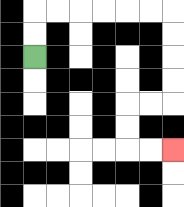{'start': '[1, 2]', 'end': '[7, 6]', 'path_directions': 'U,U,R,R,R,R,R,R,D,D,D,D,L,L,D,D,R,R', 'path_coordinates': '[[1, 2], [1, 1], [1, 0], [2, 0], [3, 0], [4, 0], [5, 0], [6, 0], [7, 0], [7, 1], [7, 2], [7, 3], [7, 4], [6, 4], [5, 4], [5, 5], [5, 6], [6, 6], [7, 6]]'}